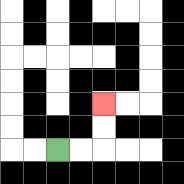{'start': '[2, 6]', 'end': '[4, 4]', 'path_directions': 'R,R,U,U', 'path_coordinates': '[[2, 6], [3, 6], [4, 6], [4, 5], [4, 4]]'}